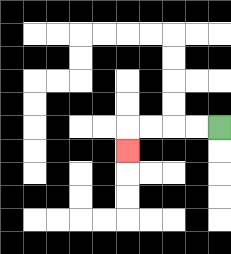{'start': '[9, 5]', 'end': '[5, 6]', 'path_directions': 'L,L,L,L,D', 'path_coordinates': '[[9, 5], [8, 5], [7, 5], [6, 5], [5, 5], [5, 6]]'}